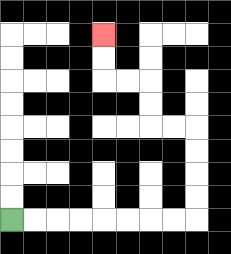{'start': '[0, 9]', 'end': '[4, 1]', 'path_directions': 'R,R,R,R,R,R,R,R,U,U,U,U,L,L,U,U,L,L,U,U', 'path_coordinates': '[[0, 9], [1, 9], [2, 9], [3, 9], [4, 9], [5, 9], [6, 9], [7, 9], [8, 9], [8, 8], [8, 7], [8, 6], [8, 5], [7, 5], [6, 5], [6, 4], [6, 3], [5, 3], [4, 3], [4, 2], [4, 1]]'}